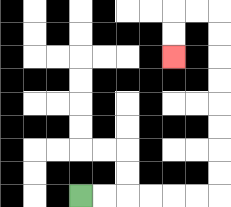{'start': '[3, 8]', 'end': '[7, 2]', 'path_directions': 'R,R,R,R,R,R,U,U,U,U,U,U,U,U,L,L,D,D', 'path_coordinates': '[[3, 8], [4, 8], [5, 8], [6, 8], [7, 8], [8, 8], [9, 8], [9, 7], [9, 6], [9, 5], [9, 4], [9, 3], [9, 2], [9, 1], [9, 0], [8, 0], [7, 0], [7, 1], [7, 2]]'}